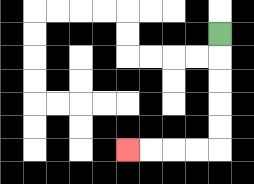{'start': '[9, 1]', 'end': '[5, 6]', 'path_directions': 'D,D,D,D,D,L,L,L,L', 'path_coordinates': '[[9, 1], [9, 2], [9, 3], [9, 4], [9, 5], [9, 6], [8, 6], [7, 6], [6, 6], [5, 6]]'}